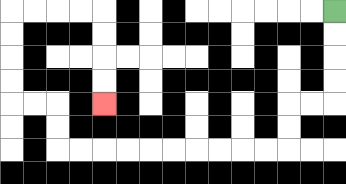{'start': '[14, 0]', 'end': '[4, 4]', 'path_directions': 'D,D,D,D,L,L,D,D,L,L,L,L,L,L,L,L,L,L,U,U,L,L,U,U,U,U,R,R,R,R,D,D,D,D', 'path_coordinates': '[[14, 0], [14, 1], [14, 2], [14, 3], [14, 4], [13, 4], [12, 4], [12, 5], [12, 6], [11, 6], [10, 6], [9, 6], [8, 6], [7, 6], [6, 6], [5, 6], [4, 6], [3, 6], [2, 6], [2, 5], [2, 4], [1, 4], [0, 4], [0, 3], [0, 2], [0, 1], [0, 0], [1, 0], [2, 0], [3, 0], [4, 0], [4, 1], [4, 2], [4, 3], [4, 4]]'}